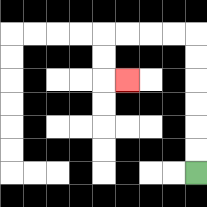{'start': '[8, 7]', 'end': '[5, 3]', 'path_directions': 'U,U,U,U,U,U,L,L,L,L,D,D,R', 'path_coordinates': '[[8, 7], [8, 6], [8, 5], [8, 4], [8, 3], [8, 2], [8, 1], [7, 1], [6, 1], [5, 1], [4, 1], [4, 2], [4, 3], [5, 3]]'}